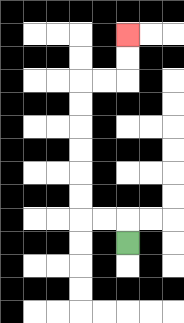{'start': '[5, 10]', 'end': '[5, 1]', 'path_directions': 'U,L,L,U,U,U,U,U,U,R,R,U,U', 'path_coordinates': '[[5, 10], [5, 9], [4, 9], [3, 9], [3, 8], [3, 7], [3, 6], [3, 5], [3, 4], [3, 3], [4, 3], [5, 3], [5, 2], [5, 1]]'}